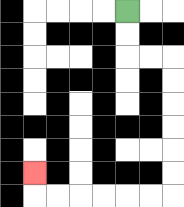{'start': '[5, 0]', 'end': '[1, 7]', 'path_directions': 'D,D,R,R,D,D,D,D,D,D,L,L,L,L,L,L,U', 'path_coordinates': '[[5, 0], [5, 1], [5, 2], [6, 2], [7, 2], [7, 3], [7, 4], [7, 5], [7, 6], [7, 7], [7, 8], [6, 8], [5, 8], [4, 8], [3, 8], [2, 8], [1, 8], [1, 7]]'}